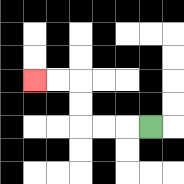{'start': '[6, 5]', 'end': '[1, 3]', 'path_directions': 'L,L,L,U,U,L,L', 'path_coordinates': '[[6, 5], [5, 5], [4, 5], [3, 5], [3, 4], [3, 3], [2, 3], [1, 3]]'}